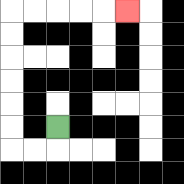{'start': '[2, 5]', 'end': '[5, 0]', 'path_directions': 'D,L,L,U,U,U,U,U,U,R,R,R,R,R', 'path_coordinates': '[[2, 5], [2, 6], [1, 6], [0, 6], [0, 5], [0, 4], [0, 3], [0, 2], [0, 1], [0, 0], [1, 0], [2, 0], [3, 0], [4, 0], [5, 0]]'}